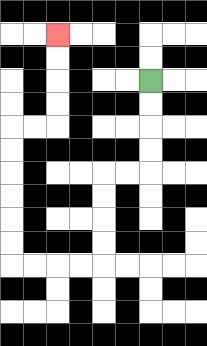{'start': '[6, 3]', 'end': '[2, 1]', 'path_directions': 'D,D,D,D,L,L,D,D,D,D,L,L,L,L,U,U,U,U,U,U,R,R,U,U,U,U', 'path_coordinates': '[[6, 3], [6, 4], [6, 5], [6, 6], [6, 7], [5, 7], [4, 7], [4, 8], [4, 9], [4, 10], [4, 11], [3, 11], [2, 11], [1, 11], [0, 11], [0, 10], [0, 9], [0, 8], [0, 7], [0, 6], [0, 5], [1, 5], [2, 5], [2, 4], [2, 3], [2, 2], [2, 1]]'}